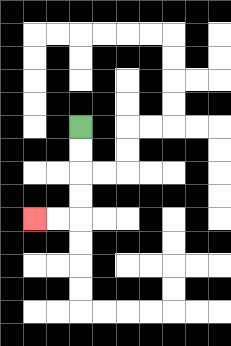{'start': '[3, 5]', 'end': '[1, 9]', 'path_directions': 'D,D,D,D,L,L', 'path_coordinates': '[[3, 5], [3, 6], [3, 7], [3, 8], [3, 9], [2, 9], [1, 9]]'}